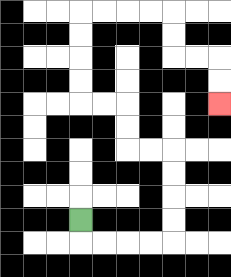{'start': '[3, 9]', 'end': '[9, 4]', 'path_directions': 'D,R,R,R,R,U,U,U,U,L,L,U,U,L,L,U,U,U,U,R,R,R,R,D,D,R,R,D,D', 'path_coordinates': '[[3, 9], [3, 10], [4, 10], [5, 10], [6, 10], [7, 10], [7, 9], [7, 8], [7, 7], [7, 6], [6, 6], [5, 6], [5, 5], [5, 4], [4, 4], [3, 4], [3, 3], [3, 2], [3, 1], [3, 0], [4, 0], [5, 0], [6, 0], [7, 0], [7, 1], [7, 2], [8, 2], [9, 2], [9, 3], [9, 4]]'}